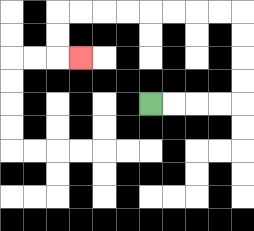{'start': '[6, 4]', 'end': '[3, 2]', 'path_directions': 'R,R,R,R,U,U,U,U,L,L,L,L,L,L,L,L,D,D,R', 'path_coordinates': '[[6, 4], [7, 4], [8, 4], [9, 4], [10, 4], [10, 3], [10, 2], [10, 1], [10, 0], [9, 0], [8, 0], [7, 0], [6, 0], [5, 0], [4, 0], [3, 0], [2, 0], [2, 1], [2, 2], [3, 2]]'}